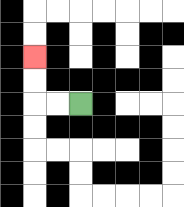{'start': '[3, 4]', 'end': '[1, 2]', 'path_directions': 'L,L,U,U', 'path_coordinates': '[[3, 4], [2, 4], [1, 4], [1, 3], [1, 2]]'}